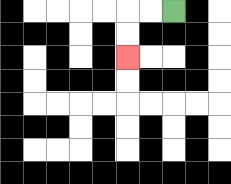{'start': '[7, 0]', 'end': '[5, 2]', 'path_directions': 'L,L,D,D', 'path_coordinates': '[[7, 0], [6, 0], [5, 0], [5, 1], [5, 2]]'}